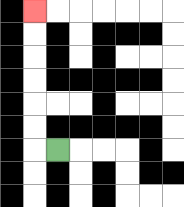{'start': '[2, 6]', 'end': '[1, 0]', 'path_directions': 'L,U,U,U,U,U,U', 'path_coordinates': '[[2, 6], [1, 6], [1, 5], [1, 4], [1, 3], [1, 2], [1, 1], [1, 0]]'}